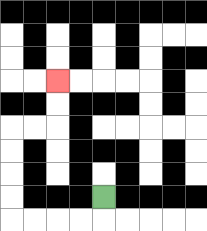{'start': '[4, 8]', 'end': '[2, 3]', 'path_directions': 'D,L,L,L,L,U,U,U,U,R,R,U,U', 'path_coordinates': '[[4, 8], [4, 9], [3, 9], [2, 9], [1, 9], [0, 9], [0, 8], [0, 7], [0, 6], [0, 5], [1, 5], [2, 5], [2, 4], [2, 3]]'}